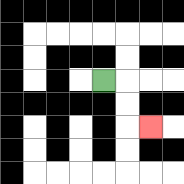{'start': '[4, 3]', 'end': '[6, 5]', 'path_directions': 'R,D,D,R', 'path_coordinates': '[[4, 3], [5, 3], [5, 4], [5, 5], [6, 5]]'}